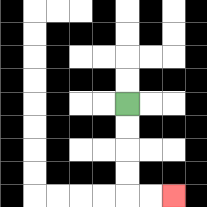{'start': '[5, 4]', 'end': '[7, 8]', 'path_directions': 'D,D,D,D,R,R', 'path_coordinates': '[[5, 4], [5, 5], [5, 6], [5, 7], [5, 8], [6, 8], [7, 8]]'}